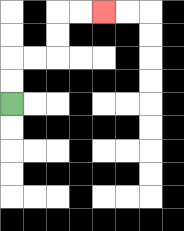{'start': '[0, 4]', 'end': '[4, 0]', 'path_directions': 'U,U,R,R,U,U,R,R', 'path_coordinates': '[[0, 4], [0, 3], [0, 2], [1, 2], [2, 2], [2, 1], [2, 0], [3, 0], [4, 0]]'}